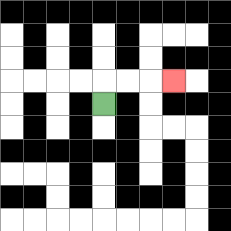{'start': '[4, 4]', 'end': '[7, 3]', 'path_directions': 'U,R,R,R', 'path_coordinates': '[[4, 4], [4, 3], [5, 3], [6, 3], [7, 3]]'}